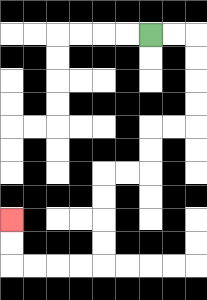{'start': '[6, 1]', 'end': '[0, 9]', 'path_directions': 'R,R,D,D,D,D,L,L,D,D,L,L,D,D,D,D,L,L,L,L,U,U', 'path_coordinates': '[[6, 1], [7, 1], [8, 1], [8, 2], [8, 3], [8, 4], [8, 5], [7, 5], [6, 5], [6, 6], [6, 7], [5, 7], [4, 7], [4, 8], [4, 9], [4, 10], [4, 11], [3, 11], [2, 11], [1, 11], [0, 11], [0, 10], [0, 9]]'}